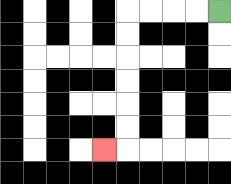{'start': '[9, 0]', 'end': '[4, 6]', 'path_directions': 'L,L,L,L,D,D,D,D,D,D,L', 'path_coordinates': '[[9, 0], [8, 0], [7, 0], [6, 0], [5, 0], [5, 1], [5, 2], [5, 3], [5, 4], [5, 5], [5, 6], [4, 6]]'}